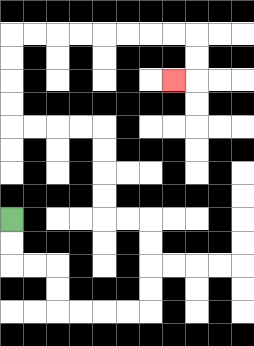{'start': '[0, 9]', 'end': '[7, 3]', 'path_directions': 'D,D,R,R,D,D,R,R,R,R,U,U,U,U,L,L,U,U,U,U,L,L,L,L,U,U,U,U,R,R,R,R,R,R,R,R,D,D,L', 'path_coordinates': '[[0, 9], [0, 10], [0, 11], [1, 11], [2, 11], [2, 12], [2, 13], [3, 13], [4, 13], [5, 13], [6, 13], [6, 12], [6, 11], [6, 10], [6, 9], [5, 9], [4, 9], [4, 8], [4, 7], [4, 6], [4, 5], [3, 5], [2, 5], [1, 5], [0, 5], [0, 4], [0, 3], [0, 2], [0, 1], [1, 1], [2, 1], [3, 1], [4, 1], [5, 1], [6, 1], [7, 1], [8, 1], [8, 2], [8, 3], [7, 3]]'}